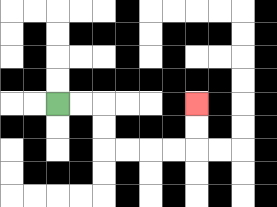{'start': '[2, 4]', 'end': '[8, 4]', 'path_directions': 'R,R,D,D,R,R,R,R,U,U', 'path_coordinates': '[[2, 4], [3, 4], [4, 4], [4, 5], [4, 6], [5, 6], [6, 6], [7, 6], [8, 6], [8, 5], [8, 4]]'}